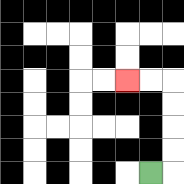{'start': '[6, 7]', 'end': '[5, 3]', 'path_directions': 'R,U,U,U,U,L,L', 'path_coordinates': '[[6, 7], [7, 7], [7, 6], [7, 5], [7, 4], [7, 3], [6, 3], [5, 3]]'}